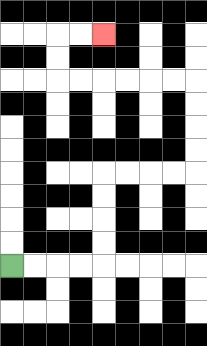{'start': '[0, 11]', 'end': '[4, 1]', 'path_directions': 'R,R,R,R,U,U,U,U,R,R,R,R,U,U,U,U,L,L,L,L,L,L,U,U,R,R', 'path_coordinates': '[[0, 11], [1, 11], [2, 11], [3, 11], [4, 11], [4, 10], [4, 9], [4, 8], [4, 7], [5, 7], [6, 7], [7, 7], [8, 7], [8, 6], [8, 5], [8, 4], [8, 3], [7, 3], [6, 3], [5, 3], [4, 3], [3, 3], [2, 3], [2, 2], [2, 1], [3, 1], [4, 1]]'}